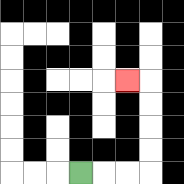{'start': '[3, 7]', 'end': '[5, 3]', 'path_directions': 'R,R,R,U,U,U,U,L', 'path_coordinates': '[[3, 7], [4, 7], [5, 7], [6, 7], [6, 6], [6, 5], [6, 4], [6, 3], [5, 3]]'}